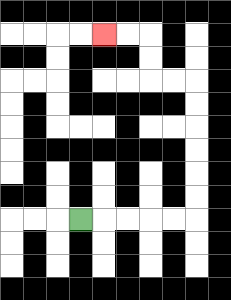{'start': '[3, 9]', 'end': '[4, 1]', 'path_directions': 'R,R,R,R,R,U,U,U,U,U,U,L,L,U,U,L,L', 'path_coordinates': '[[3, 9], [4, 9], [5, 9], [6, 9], [7, 9], [8, 9], [8, 8], [8, 7], [8, 6], [8, 5], [8, 4], [8, 3], [7, 3], [6, 3], [6, 2], [6, 1], [5, 1], [4, 1]]'}